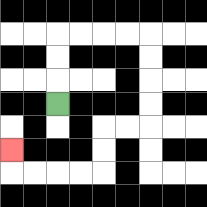{'start': '[2, 4]', 'end': '[0, 6]', 'path_directions': 'U,U,U,R,R,R,R,D,D,D,D,L,L,D,D,L,L,L,L,U', 'path_coordinates': '[[2, 4], [2, 3], [2, 2], [2, 1], [3, 1], [4, 1], [5, 1], [6, 1], [6, 2], [6, 3], [6, 4], [6, 5], [5, 5], [4, 5], [4, 6], [4, 7], [3, 7], [2, 7], [1, 7], [0, 7], [0, 6]]'}